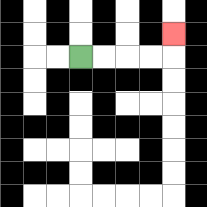{'start': '[3, 2]', 'end': '[7, 1]', 'path_directions': 'R,R,R,R,U', 'path_coordinates': '[[3, 2], [4, 2], [5, 2], [6, 2], [7, 2], [7, 1]]'}